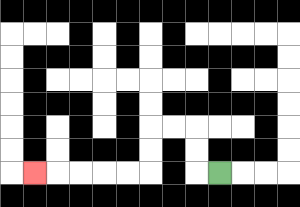{'start': '[9, 7]', 'end': '[1, 7]', 'path_directions': 'L,U,U,L,L,D,D,L,L,L,L,L', 'path_coordinates': '[[9, 7], [8, 7], [8, 6], [8, 5], [7, 5], [6, 5], [6, 6], [6, 7], [5, 7], [4, 7], [3, 7], [2, 7], [1, 7]]'}